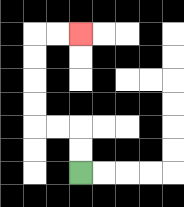{'start': '[3, 7]', 'end': '[3, 1]', 'path_directions': 'U,U,L,L,U,U,U,U,R,R', 'path_coordinates': '[[3, 7], [3, 6], [3, 5], [2, 5], [1, 5], [1, 4], [1, 3], [1, 2], [1, 1], [2, 1], [3, 1]]'}